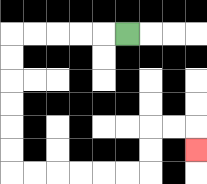{'start': '[5, 1]', 'end': '[8, 6]', 'path_directions': 'L,L,L,L,L,D,D,D,D,D,D,R,R,R,R,R,R,U,U,R,R,D', 'path_coordinates': '[[5, 1], [4, 1], [3, 1], [2, 1], [1, 1], [0, 1], [0, 2], [0, 3], [0, 4], [0, 5], [0, 6], [0, 7], [1, 7], [2, 7], [3, 7], [4, 7], [5, 7], [6, 7], [6, 6], [6, 5], [7, 5], [8, 5], [8, 6]]'}